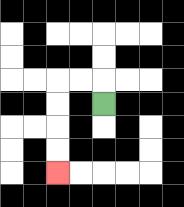{'start': '[4, 4]', 'end': '[2, 7]', 'path_directions': 'U,L,L,D,D,D,D', 'path_coordinates': '[[4, 4], [4, 3], [3, 3], [2, 3], [2, 4], [2, 5], [2, 6], [2, 7]]'}